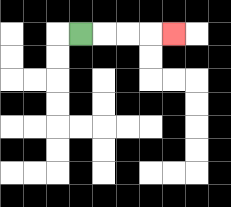{'start': '[3, 1]', 'end': '[7, 1]', 'path_directions': 'R,R,R,R', 'path_coordinates': '[[3, 1], [4, 1], [5, 1], [6, 1], [7, 1]]'}